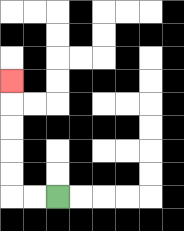{'start': '[2, 8]', 'end': '[0, 3]', 'path_directions': 'L,L,U,U,U,U,U', 'path_coordinates': '[[2, 8], [1, 8], [0, 8], [0, 7], [0, 6], [0, 5], [0, 4], [0, 3]]'}